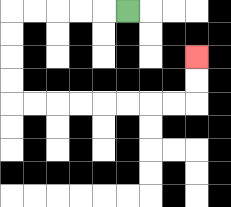{'start': '[5, 0]', 'end': '[8, 2]', 'path_directions': 'L,L,L,L,L,D,D,D,D,R,R,R,R,R,R,R,R,U,U', 'path_coordinates': '[[5, 0], [4, 0], [3, 0], [2, 0], [1, 0], [0, 0], [0, 1], [0, 2], [0, 3], [0, 4], [1, 4], [2, 4], [3, 4], [4, 4], [5, 4], [6, 4], [7, 4], [8, 4], [8, 3], [8, 2]]'}